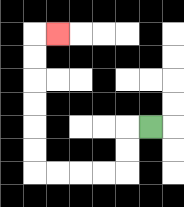{'start': '[6, 5]', 'end': '[2, 1]', 'path_directions': 'L,D,D,L,L,L,L,U,U,U,U,U,U,R', 'path_coordinates': '[[6, 5], [5, 5], [5, 6], [5, 7], [4, 7], [3, 7], [2, 7], [1, 7], [1, 6], [1, 5], [1, 4], [1, 3], [1, 2], [1, 1], [2, 1]]'}